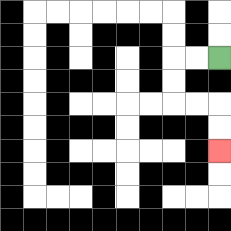{'start': '[9, 2]', 'end': '[9, 6]', 'path_directions': 'L,L,D,D,R,R,D,D', 'path_coordinates': '[[9, 2], [8, 2], [7, 2], [7, 3], [7, 4], [8, 4], [9, 4], [9, 5], [9, 6]]'}